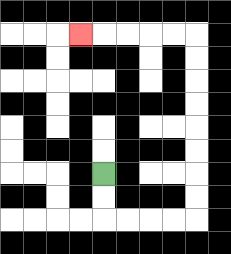{'start': '[4, 7]', 'end': '[3, 1]', 'path_directions': 'D,D,R,R,R,R,U,U,U,U,U,U,U,U,L,L,L,L,L', 'path_coordinates': '[[4, 7], [4, 8], [4, 9], [5, 9], [6, 9], [7, 9], [8, 9], [8, 8], [8, 7], [8, 6], [8, 5], [8, 4], [8, 3], [8, 2], [8, 1], [7, 1], [6, 1], [5, 1], [4, 1], [3, 1]]'}